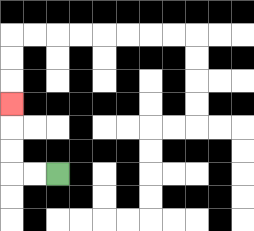{'start': '[2, 7]', 'end': '[0, 4]', 'path_directions': 'L,L,U,U,U', 'path_coordinates': '[[2, 7], [1, 7], [0, 7], [0, 6], [0, 5], [0, 4]]'}